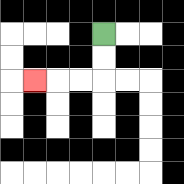{'start': '[4, 1]', 'end': '[1, 3]', 'path_directions': 'D,D,L,L,L', 'path_coordinates': '[[4, 1], [4, 2], [4, 3], [3, 3], [2, 3], [1, 3]]'}